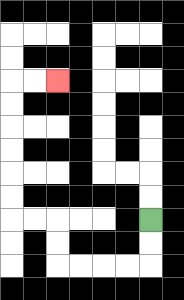{'start': '[6, 9]', 'end': '[2, 3]', 'path_directions': 'D,D,L,L,L,L,U,U,L,L,U,U,U,U,U,U,R,R', 'path_coordinates': '[[6, 9], [6, 10], [6, 11], [5, 11], [4, 11], [3, 11], [2, 11], [2, 10], [2, 9], [1, 9], [0, 9], [0, 8], [0, 7], [0, 6], [0, 5], [0, 4], [0, 3], [1, 3], [2, 3]]'}